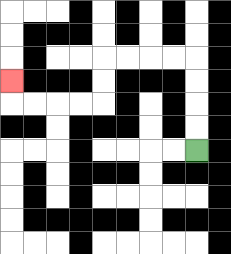{'start': '[8, 6]', 'end': '[0, 3]', 'path_directions': 'U,U,U,U,L,L,L,L,D,D,L,L,L,L,U', 'path_coordinates': '[[8, 6], [8, 5], [8, 4], [8, 3], [8, 2], [7, 2], [6, 2], [5, 2], [4, 2], [4, 3], [4, 4], [3, 4], [2, 4], [1, 4], [0, 4], [0, 3]]'}